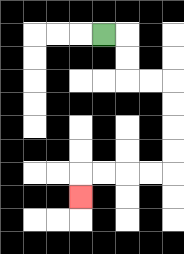{'start': '[4, 1]', 'end': '[3, 8]', 'path_directions': 'R,D,D,R,R,D,D,D,D,L,L,L,L,D', 'path_coordinates': '[[4, 1], [5, 1], [5, 2], [5, 3], [6, 3], [7, 3], [7, 4], [7, 5], [7, 6], [7, 7], [6, 7], [5, 7], [4, 7], [3, 7], [3, 8]]'}